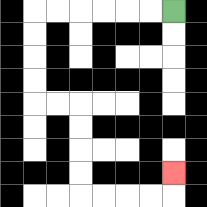{'start': '[7, 0]', 'end': '[7, 7]', 'path_directions': 'L,L,L,L,L,L,D,D,D,D,R,R,D,D,D,D,R,R,R,R,U', 'path_coordinates': '[[7, 0], [6, 0], [5, 0], [4, 0], [3, 0], [2, 0], [1, 0], [1, 1], [1, 2], [1, 3], [1, 4], [2, 4], [3, 4], [3, 5], [3, 6], [3, 7], [3, 8], [4, 8], [5, 8], [6, 8], [7, 8], [7, 7]]'}